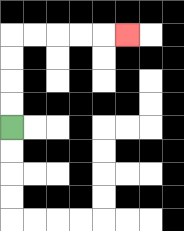{'start': '[0, 5]', 'end': '[5, 1]', 'path_directions': 'U,U,U,U,R,R,R,R,R', 'path_coordinates': '[[0, 5], [0, 4], [0, 3], [0, 2], [0, 1], [1, 1], [2, 1], [3, 1], [4, 1], [5, 1]]'}